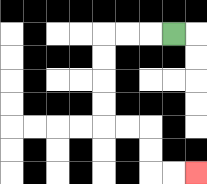{'start': '[7, 1]', 'end': '[8, 7]', 'path_directions': 'L,L,L,D,D,D,D,R,R,D,D,R,R', 'path_coordinates': '[[7, 1], [6, 1], [5, 1], [4, 1], [4, 2], [4, 3], [4, 4], [4, 5], [5, 5], [6, 5], [6, 6], [6, 7], [7, 7], [8, 7]]'}